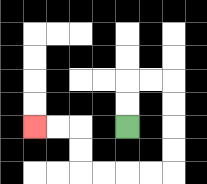{'start': '[5, 5]', 'end': '[1, 5]', 'path_directions': 'U,U,R,R,D,D,D,D,L,L,L,L,U,U,L,L', 'path_coordinates': '[[5, 5], [5, 4], [5, 3], [6, 3], [7, 3], [7, 4], [7, 5], [7, 6], [7, 7], [6, 7], [5, 7], [4, 7], [3, 7], [3, 6], [3, 5], [2, 5], [1, 5]]'}